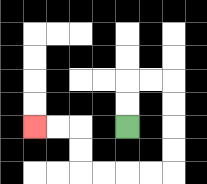{'start': '[5, 5]', 'end': '[1, 5]', 'path_directions': 'U,U,R,R,D,D,D,D,L,L,L,L,U,U,L,L', 'path_coordinates': '[[5, 5], [5, 4], [5, 3], [6, 3], [7, 3], [7, 4], [7, 5], [7, 6], [7, 7], [6, 7], [5, 7], [4, 7], [3, 7], [3, 6], [3, 5], [2, 5], [1, 5]]'}